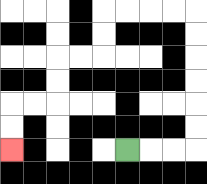{'start': '[5, 6]', 'end': '[0, 6]', 'path_directions': 'R,R,R,U,U,U,U,U,U,L,L,L,L,D,D,L,L,D,D,L,L,D,D', 'path_coordinates': '[[5, 6], [6, 6], [7, 6], [8, 6], [8, 5], [8, 4], [8, 3], [8, 2], [8, 1], [8, 0], [7, 0], [6, 0], [5, 0], [4, 0], [4, 1], [4, 2], [3, 2], [2, 2], [2, 3], [2, 4], [1, 4], [0, 4], [0, 5], [0, 6]]'}